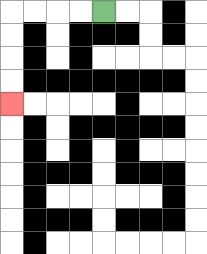{'start': '[4, 0]', 'end': '[0, 4]', 'path_directions': 'L,L,L,L,D,D,D,D', 'path_coordinates': '[[4, 0], [3, 0], [2, 0], [1, 0], [0, 0], [0, 1], [0, 2], [0, 3], [0, 4]]'}